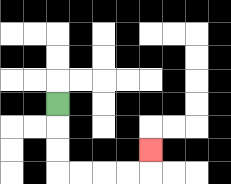{'start': '[2, 4]', 'end': '[6, 6]', 'path_directions': 'D,D,D,R,R,R,R,U', 'path_coordinates': '[[2, 4], [2, 5], [2, 6], [2, 7], [3, 7], [4, 7], [5, 7], [6, 7], [6, 6]]'}